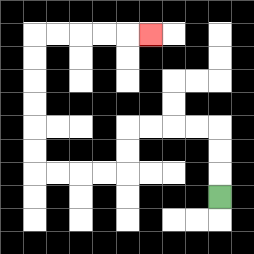{'start': '[9, 8]', 'end': '[6, 1]', 'path_directions': 'U,U,U,L,L,L,L,D,D,L,L,L,L,U,U,U,U,U,U,R,R,R,R,R', 'path_coordinates': '[[9, 8], [9, 7], [9, 6], [9, 5], [8, 5], [7, 5], [6, 5], [5, 5], [5, 6], [5, 7], [4, 7], [3, 7], [2, 7], [1, 7], [1, 6], [1, 5], [1, 4], [1, 3], [1, 2], [1, 1], [2, 1], [3, 1], [4, 1], [5, 1], [6, 1]]'}